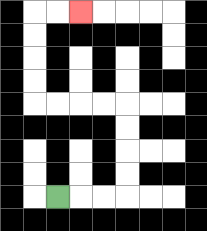{'start': '[2, 8]', 'end': '[3, 0]', 'path_directions': 'R,R,R,U,U,U,U,L,L,L,L,U,U,U,U,R,R', 'path_coordinates': '[[2, 8], [3, 8], [4, 8], [5, 8], [5, 7], [5, 6], [5, 5], [5, 4], [4, 4], [3, 4], [2, 4], [1, 4], [1, 3], [1, 2], [1, 1], [1, 0], [2, 0], [3, 0]]'}